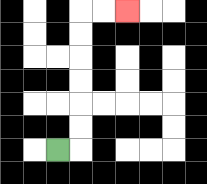{'start': '[2, 6]', 'end': '[5, 0]', 'path_directions': 'R,U,U,U,U,U,U,R,R', 'path_coordinates': '[[2, 6], [3, 6], [3, 5], [3, 4], [3, 3], [3, 2], [3, 1], [3, 0], [4, 0], [5, 0]]'}